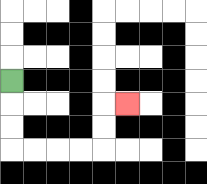{'start': '[0, 3]', 'end': '[5, 4]', 'path_directions': 'D,D,D,R,R,R,R,U,U,R', 'path_coordinates': '[[0, 3], [0, 4], [0, 5], [0, 6], [1, 6], [2, 6], [3, 6], [4, 6], [4, 5], [4, 4], [5, 4]]'}